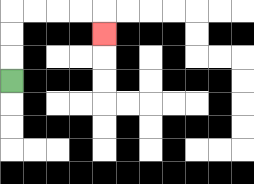{'start': '[0, 3]', 'end': '[4, 1]', 'path_directions': 'U,U,U,R,R,R,R,D', 'path_coordinates': '[[0, 3], [0, 2], [0, 1], [0, 0], [1, 0], [2, 0], [3, 0], [4, 0], [4, 1]]'}